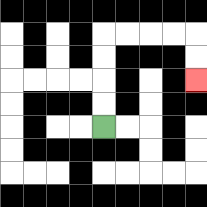{'start': '[4, 5]', 'end': '[8, 3]', 'path_directions': 'U,U,U,U,R,R,R,R,D,D', 'path_coordinates': '[[4, 5], [4, 4], [4, 3], [4, 2], [4, 1], [5, 1], [6, 1], [7, 1], [8, 1], [8, 2], [8, 3]]'}